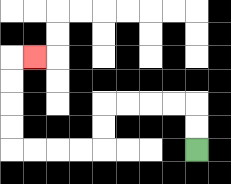{'start': '[8, 6]', 'end': '[1, 2]', 'path_directions': 'U,U,L,L,L,L,D,D,L,L,L,L,U,U,U,U,R', 'path_coordinates': '[[8, 6], [8, 5], [8, 4], [7, 4], [6, 4], [5, 4], [4, 4], [4, 5], [4, 6], [3, 6], [2, 6], [1, 6], [0, 6], [0, 5], [0, 4], [0, 3], [0, 2], [1, 2]]'}